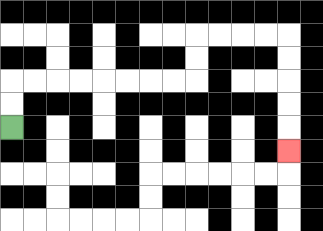{'start': '[0, 5]', 'end': '[12, 6]', 'path_directions': 'U,U,R,R,R,R,R,R,R,R,U,U,R,R,R,R,D,D,D,D,D', 'path_coordinates': '[[0, 5], [0, 4], [0, 3], [1, 3], [2, 3], [3, 3], [4, 3], [5, 3], [6, 3], [7, 3], [8, 3], [8, 2], [8, 1], [9, 1], [10, 1], [11, 1], [12, 1], [12, 2], [12, 3], [12, 4], [12, 5], [12, 6]]'}